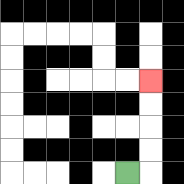{'start': '[5, 7]', 'end': '[6, 3]', 'path_directions': 'R,U,U,U,U', 'path_coordinates': '[[5, 7], [6, 7], [6, 6], [6, 5], [6, 4], [6, 3]]'}